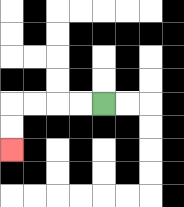{'start': '[4, 4]', 'end': '[0, 6]', 'path_directions': 'L,L,L,L,D,D', 'path_coordinates': '[[4, 4], [3, 4], [2, 4], [1, 4], [0, 4], [0, 5], [0, 6]]'}